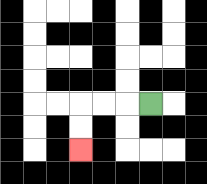{'start': '[6, 4]', 'end': '[3, 6]', 'path_directions': 'L,L,L,D,D', 'path_coordinates': '[[6, 4], [5, 4], [4, 4], [3, 4], [3, 5], [3, 6]]'}